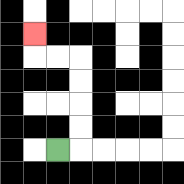{'start': '[2, 6]', 'end': '[1, 1]', 'path_directions': 'R,U,U,U,U,L,L,U', 'path_coordinates': '[[2, 6], [3, 6], [3, 5], [3, 4], [3, 3], [3, 2], [2, 2], [1, 2], [1, 1]]'}